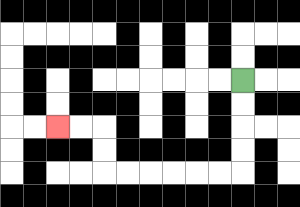{'start': '[10, 3]', 'end': '[2, 5]', 'path_directions': 'D,D,D,D,L,L,L,L,L,L,U,U,L,L', 'path_coordinates': '[[10, 3], [10, 4], [10, 5], [10, 6], [10, 7], [9, 7], [8, 7], [7, 7], [6, 7], [5, 7], [4, 7], [4, 6], [4, 5], [3, 5], [2, 5]]'}